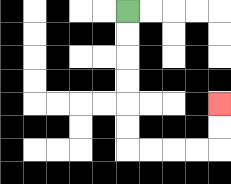{'start': '[5, 0]', 'end': '[9, 4]', 'path_directions': 'D,D,D,D,D,D,R,R,R,R,U,U', 'path_coordinates': '[[5, 0], [5, 1], [5, 2], [5, 3], [5, 4], [5, 5], [5, 6], [6, 6], [7, 6], [8, 6], [9, 6], [9, 5], [9, 4]]'}